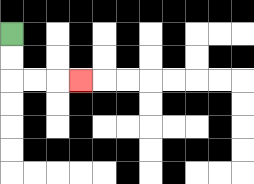{'start': '[0, 1]', 'end': '[3, 3]', 'path_directions': 'D,D,R,R,R', 'path_coordinates': '[[0, 1], [0, 2], [0, 3], [1, 3], [2, 3], [3, 3]]'}